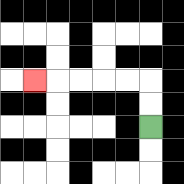{'start': '[6, 5]', 'end': '[1, 3]', 'path_directions': 'U,U,L,L,L,L,L', 'path_coordinates': '[[6, 5], [6, 4], [6, 3], [5, 3], [4, 3], [3, 3], [2, 3], [1, 3]]'}